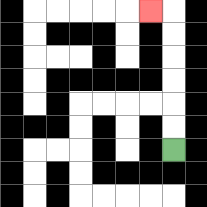{'start': '[7, 6]', 'end': '[6, 0]', 'path_directions': 'U,U,U,U,U,U,L', 'path_coordinates': '[[7, 6], [7, 5], [7, 4], [7, 3], [7, 2], [7, 1], [7, 0], [6, 0]]'}